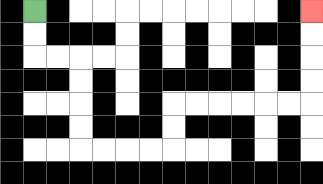{'start': '[1, 0]', 'end': '[13, 0]', 'path_directions': 'D,D,R,R,D,D,D,D,R,R,R,R,U,U,R,R,R,R,R,R,U,U,U,U', 'path_coordinates': '[[1, 0], [1, 1], [1, 2], [2, 2], [3, 2], [3, 3], [3, 4], [3, 5], [3, 6], [4, 6], [5, 6], [6, 6], [7, 6], [7, 5], [7, 4], [8, 4], [9, 4], [10, 4], [11, 4], [12, 4], [13, 4], [13, 3], [13, 2], [13, 1], [13, 0]]'}